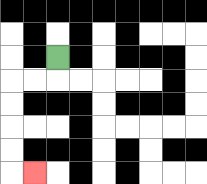{'start': '[2, 2]', 'end': '[1, 7]', 'path_directions': 'D,L,L,D,D,D,D,R', 'path_coordinates': '[[2, 2], [2, 3], [1, 3], [0, 3], [0, 4], [0, 5], [0, 6], [0, 7], [1, 7]]'}